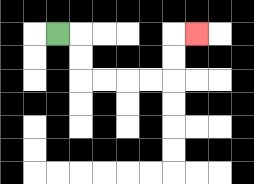{'start': '[2, 1]', 'end': '[8, 1]', 'path_directions': 'R,D,D,R,R,R,R,U,U,R', 'path_coordinates': '[[2, 1], [3, 1], [3, 2], [3, 3], [4, 3], [5, 3], [6, 3], [7, 3], [7, 2], [7, 1], [8, 1]]'}